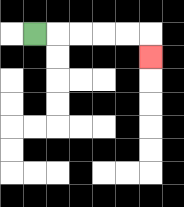{'start': '[1, 1]', 'end': '[6, 2]', 'path_directions': 'R,R,R,R,R,D', 'path_coordinates': '[[1, 1], [2, 1], [3, 1], [4, 1], [5, 1], [6, 1], [6, 2]]'}